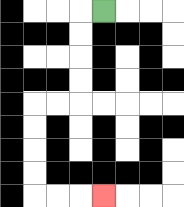{'start': '[4, 0]', 'end': '[4, 8]', 'path_directions': 'L,D,D,D,D,L,L,D,D,D,D,R,R,R', 'path_coordinates': '[[4, 0], [3, 0], [3, 1], [3, 2], [3, 3], [3, 4], [2, 4], [1, 4], [1, 5], [1, 6], [1, 7], [1, 8], [2, 8], [3, 8], [4, 8]]'}